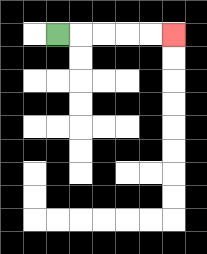{'start': '[2, 1]', 'end': '[7, 1]', 'path_directions': 'R,R,R,R,R', 'path_coordinates': '[[2, 1], [3, 1], [4, 1], [5, 1], [6, 1], [7, 1]]'}